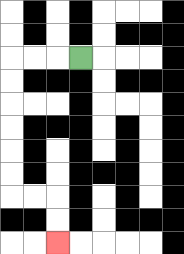{'start': '[3, 2]', 'end': '[2, 10]', 'path_directions': 'L,L,L,D,D,D,D,D,D,R,R,D,D', 'path_coordinates': '[[3, 2], [2, 2], [1, 2], [0, 2], [0, 3], [0, 4], [0, 5], [0, 6], [0, 7], [0, 8], [1, 8], [2, 8], [2, 9], [2, 10]]'}